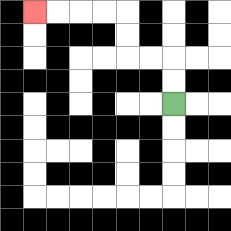{'start': '[7, 4]', 'end': '[1, 0]', 'path_directions': 'U,U,L,L,U,U,L,L,L,L', 'path_coordinates': '[[7, 4], [7, 3], [7, 2], [6, 2], [5, 2], [5, 1], [5, 0], [4, 0], [3, 0], [2, 0], [1, 0]]'}